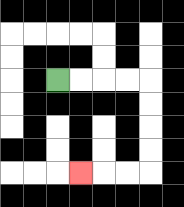{'start': '[2, 3]', 'end': '[3, 7]', 'path_directions': 'R,R,R,R,D,D,D,D,L,L,L', 'path_coordinates': '[[2, 3], [3, 3], [4, 3], [5, 3], [6, 3], [6, 4], [6, 5], [6, 6], [6, 7], [5, 7], [4, 7], [3, 7]]'}